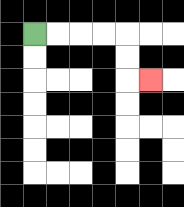{'start': '[1, 1]', 'end': '[6, 3]', 'path_directions': 'R,R,R,R,D,D,R', 'path_coordinates': '[[1, 1], [2, 1], [3, 1], [4, 1], [5, 1], [5, 2], [5, 3], [6, 3]]'}